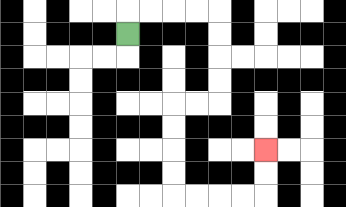{'start': '[5, 1]', 'end': '[11, 6]', 'path_directions': 'U,R,R,R,R,D,D,D,D,L,L,D,D,D,D,R,R,R,R,U,U', 'path_coordinates': '[[5, 1], [5, 0], [6, 0], [7, 0], [8, 0], [9, 0], [9, 1], [9, 2], [9, 3], [9, 4], [8, 4], [7, 4], [7, 5], [7, 6], [7, 7], [7, 8], [8, 8], [9, 8], [10, 8], [11, 8], [11, 7], [11, 6]]'}